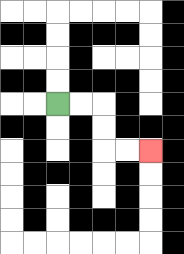{'start': '[2, 4]', 'end': '[6, 6]', 'path_directions': 'R,R,D,D,R,R', 'path_coordinates': '[[2, 4], [3, 4], [4, 4], [4, 5], [4, 6], [5, 6], [6, 6]]'}